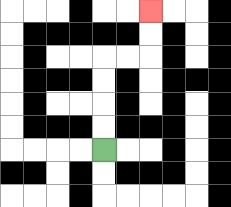{'start': '[4, 6]', 'end': '[6, 0]', 'path_directions': 'U,U,U,U,R,R,U,U', 'path_coordinates': '[[4, 6], [4, 5], [4, 4], [4, 3], [4, 2], [5, 2], [6, 2], [6, 1], [6, 0]]'}